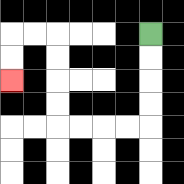{'start': '[6, 1]', 'end': '[0, 3]', 'path_directions': 'D,D,D,D,L,L,L,L,U,U,U,U,L,L,D,D', 'path_coordinates': '[[6, 1], [6, 2], [6, 3], [6, 4], [6, 5], [5, 5], [4, 5], [3, 5], [2, 5], [2, 4], [2, 3], [2, 2], [2, 1], [1, 1], [0, 1], [0, 2], [0, 3]]'}